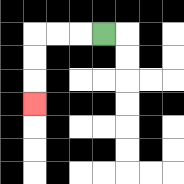{'start': '[4, 1]', 'end': '[1, 4]', 'path_directions': 'L,L,L,D,D,D', 'path_coordinates': '[[4, 1], [3, 1], [2, 1], [1, 1], [1, 2], [1, 3], [1, 4]]'}